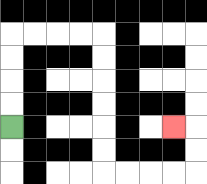{'start': '[0, 5]', 'end': '[7, 5]', 'path_directions': 'U,U,U,U,R,R,R,R,D,D,D,D,D,D,R,R,R,R,U,U,L', 'path_coordinates': '[[0, 5], [0, 4], [0, 3], [0, 2], [0, 1], [1, 1], [2, 1], [3, 1], [4, 1], [4, 2], [4, 3], [4, 4], [4, 5], [4, 6], [4, 7], [5, 7], [6, 7], [7, 7], [8, 7], [8, 6], [8, 5], [7, 5]]'}